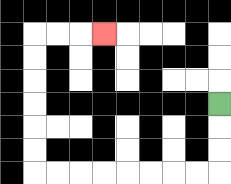{'start': '[9, 4]', 'end': '[4, 1]', 'path_directions': 'D,D,D,L,L,L,L,L,L,L,L,U,U,U,U,U,U,R,R,R', 'path_coordinates': '[[9, 4], [9, 5], [9, 6], [9, 7], [8, 7], [7, 7], [6, 7], [5, 7], [4, 7], [3, 7], [2, 7], [1, 7], [1, 6], [1, 5], [1, 4], [1, 3], [1, 2], [1, 1], [2, 1], [3, 1], [4, 1]]'}